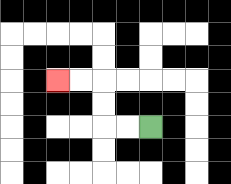{'start': '[6, 5]', 'end': '[2, 3]', 'path_directions': 'L,L,U,U,L,L', 'path_coordinates': '[[6, 5], [5, 5], [4, 5], [4, 4], [4, 3], [3, 3], [2, 3]]'}